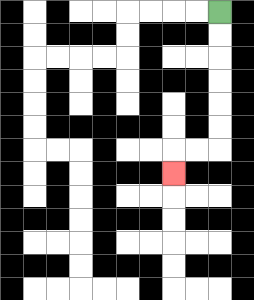{'start': '[9, 0]', 'end': '[7, 7]', 'path_directions': 'D,D,D,D,D,D,L,L,D', 'path_coordinates': '[[9, 0], [9, 1], [9, 2], [9, 3], [9, 4], [9, 5], [9, 6], [8, 6], [7, 6], [7, 7]]'}